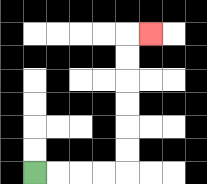{'start': '[1, 7]', 'end': '[6, 1]', 'path_directions': 'R,R,R,R,U,U,U,U,U,U,R', 'path_coordinates': '[[1, 7], [2, 7], [3, 7], [4, 7], [5, 7], [5, 6], [5, 5], [5, 4], [5, 3], [5, 2], [5, 1], [6, 1]]'}